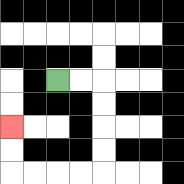{'start': '[2, 3]', 'end': '[0, 5]', 'path_directions': 'R,R,D,D,D,D,L,L,L,L,U,U', 'path_coordinates': '[[2, 3], [3, 3], [4, 3], [4, 4], [4, 5], [4, 6], [4, 7], [3, 7], [2, 7], [1, 7], [0, 7], [0, 6], [0, 5]]'}